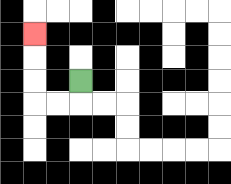{'start': '[3, 3]', 'end': '[1, 1]', 'path_directions': 'D,L,L,U,U,U', 'path_coordinates': '[[3, 3], [3, 4], [2, 4], [1, 4], [1, 3], [1, 2], [1, 1]]'}